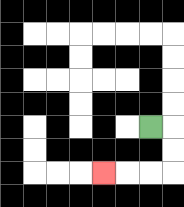{'start': '[6, 5]', 'end': '[4, 7]', 'path_directions': 'R,D,D,L,L,L', 'path_coordinates': '[[6, 5], [7, 5], [7, 6], [7, 7], [6, 7], [5, 7], [4, 7]]'}